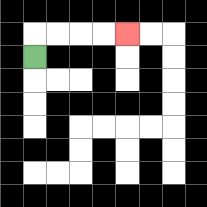{'start': '[1, 2]', 'end': '[5, 1]', 'path_directions': 'U,R,R,R,R', 'path_coordinates': '[[1, 2], [1, 1], [2, 1], [3, 1], [4, 1], [5, 1]]'}